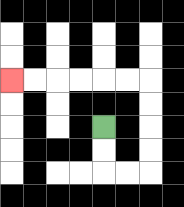{'start': '[4, 5]', 'end': '[0, 3]', 'path_directions': 'D,D,R,R,U,U,U,U,L,L,L,L,L,L', 'path_coordinates': '[[4, 5], [4, 6], [4, 7], [5, 7], [6, 7], [6, 6], [6, 5], [6, 4], [6, 3], [5, 3], [4, 3], [3, 3], [2, 3], [1, 3], [0, 3]]'}